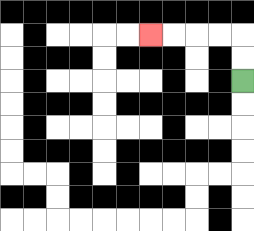{'start': '[10, 3]', 'end': '[6, 1]', 'path_directions': 'U,U,L,L,L,L', 'path_coordinates': '[[10, 3], [10, 2], [10, 1], [9, 1], [8, 1], [7, 1], [6, 1]]'}